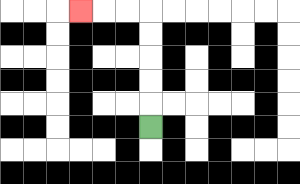{'start': '[6, 5]', 'end': '[3, 0]', 'path_directions': 'U,U,U,U,U,L,L,L', 'path_coordinates': '[[6, 5], [6, 4], [6, 3], [6, 2], [6, 1], [6, 0], [5, 0], [4, 0], [3, 0]]'}